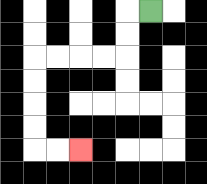{'start': '[6, 0]', 'end': '[3, 6]', 'path_directions': 'L,D,D,L,L,L,L,D,D,D,D,R,R', 'path_coordinates': '[[6, 0], [5, 0], [5, 1], [5, 2], [4, 2], [3, 2], [2, 2], [1, 2], [1, 3], [1, 4], [1, 5], [1, 6], [2, 6], [3, 6]]'}